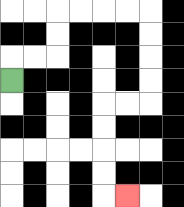{'start': '[0, 3]', 'end': '[5, 8]', 'path_directions': 'U,R,R,U,U,R,R,R,R,D,D,D,D,L,L,D,D,D,D,R', 'path_coordinates': '[[0, 3], [0, 2], [1, 2], [2, 2], [2, 1], [2, 0], [3, 0], [4, 0], [5, 0], [6, 0], [6, 1], [6, 2], [6, 3], [6, 4], [5, 4], [4, 4], [4, 5], [4, 6], [4, 7], [4, 8], [5, 8]]'}